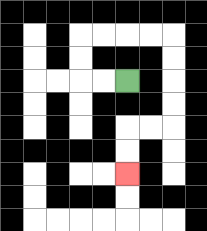{'start': '[5, 3]', 'end': '[5, 7]', 'path_directions': 'L,L,U,U,R,R,R,R,D,D,D,D,L,L,D,D', 'path_coordinates': '[[5, 3], [4, 3], [3, 3], [3, 2], [3, 1], [4, 1], [5, 1], [6, 1], [7, 1], [7, 2], [7, 3], [7, 4], [7, 5], [6, 5], [5, 5], [5, 6], [5, 7]]'}